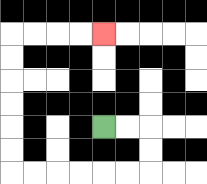{'start': '[4, 5]', 'end': '[4, 1]', 'path_directions': 'R,R,D,D,L,L,L,L,L,L,U,U,U,U,U,U,R,R,R,R', 'path_coordinates': '[[4, 5], [5, 5], [6, 5], [6, 6], [6, 7], [5, 7], [4, 7], [3, 7], [2, 7], [1, 7], [0, 7], [0, 6], [0, 5], [0, 4], [0, 3], [0, 2], [0, 1], [1, 1], [2, 1], [3, 1], [4, 1]]'}